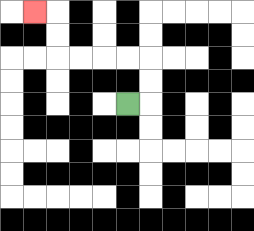{'start': '[5, 4]', 'end': '[1, 0]', 'path_directions': 'R,U,U,L,L,L,L,U,U,L', 'path_coordinates': '[[5, 4], [6, 4], [6, 3], [6, 2], [5, 2], [4, 2], [3, 2], [2, 2], [2, 1], [2, 0], [1, 0]]'}